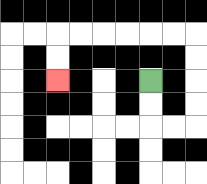{'start': '[6, 3]', 'end': '[2, 3]', 'path_directions': 'D,D,R,R,U,U,U,U,L,L,L,L,L,L,D,D', 'path_coordinates': '[[6, 3], [6, 4], [6, 5], [7, 5], [8, 5], [8, 4], [8, 3], [8, 2], [8, 1], [7, 1], [6, 1], [5, 1], [4, 1], [3, 1], [2, 1], [2, 2], [2, 3]]'}